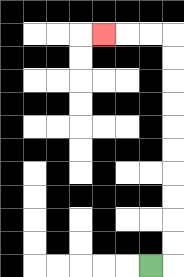{'start': '[6, 11]', 'end': '[4, 1]', 'path_directions': 'R,U,U,U,U,U,U,U,U,U,U,L,L,L', 'path_coordinates': '[[6, 11], [7, 11], [7, 10], [7, 9], [7, 8], [7, 7], [7, 6], [7, 5], [7, 4], [7, 3], [7, 2], [7, 1], [6, 1], [5, 1], [4, 1]]'}